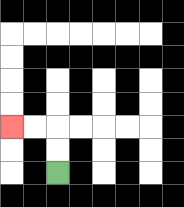{'start': '[2, 7]', 'end': '[0, 5]', 'path_directions': 'U,U,L,L', 'path_coordinates': '[[2, 7], [2, 6], [2, 5], [1, 5], [0, 5]]'}